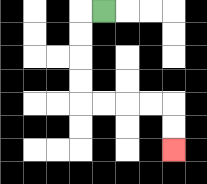{'start': '[4, 0]', 'end': '[7, 6]', 'path_directions': 'L,D,D,D,D,R,R,R,R,D,D', 'path_coordinates': '[[4, 0], [3, 0], [3, 1], [3, 2], [3, 3], [3, 4], [4, 4], [5, 4], [6, 4], [7, 4], [7, 5], [7, 6]]'}